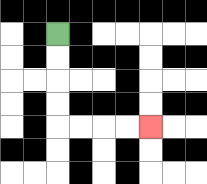{'start': '[2, 1]', 'end': '[6, 5]', 'path_directions': 'D,D,D,D,R,R,R,R', 'path_coordinates': '[[2, 1], [2, 2], [2, 3], [2, 4], [2, 5], [3, 5], [4, 5], [5, 5], [6, 5]]'}